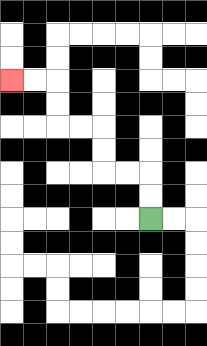{'start': '[6, 9]', 'end': '[0, 3]', 'path_directions': 'U,U,L,L,U,U,L,L,U,U,L,L', 'path_coordinates': '[[6, 9], [6, 8], [6, 7], [5, 7], [4, 7], [4, 6], [4, 5], [3, 5], [2, 5], [2, 4], [2, 3], [1, 3], [0, 3]]'}